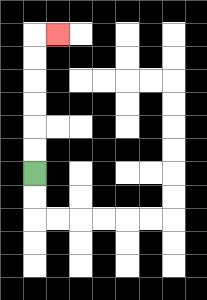{'start': '[1, 7]', 'end': '[2, 1]', 'path_directions': 'U,U,U,U,U,U,R', 'path_coordinates': '[[1, 7], [1, 6], [1, 5], [1, 4], [1, 3], [1, 2], [1, 1], [2, 1]]'}